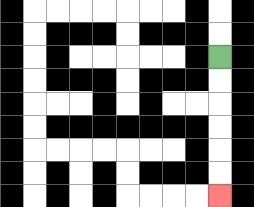{'start': '[9, 2]', 'end': '[9, 8]', 'path_directions': 'D,D,D,D,D,D', 'path_coordinates': '[[9, 2], [9, 3], [9, 4], [9, 5], [9, 6], [9, 7], [9, 8]]'}